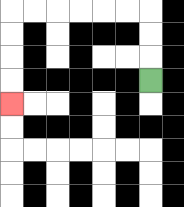{'start': '[6, 3]', 'end': '[0, 4]', 'path_directions': 'U,U,U,L,L,L,L,L,L,D,D,D,D', 'path_coordinates': '[[6, 3], [6, 2], [6, 1], [6, 0], [5, 0], [4, 0], [3, 0], [2, 0], [1, 0], [0, 0], [0, 1], [0, 2], [0, 3], [0, 4]]'}